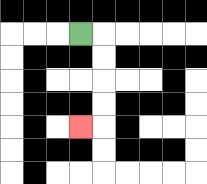{'start': '[3, 1]', 'end': '[3, 5]', 'path_directions': 'R,D,D,D,D,L', 'path_coordinates': '[[3, 1], [4, 1], [4, 2], [4, 3], [4, 4], [4, 5], [3, 5]]'}